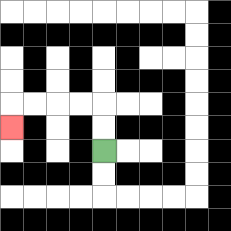{'start': '[4, 6]', 'end': '[0, 5]', 'path_directions': 'U,U,L,L,L,L,D', 'path_coordinates': '[[4, 6], [4, 5], [4, 4], [3, 4], [2, 4], [1, 4], [0, 4], [0, 5]]'}